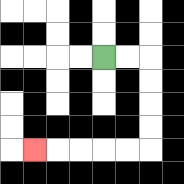{'start': '[4, 2]', 'end': '[1, 6]', 'path_directions': 'R,R,D,D,D,D,L,L,L,L,L', 'path_coordinates': '[[4, 2], [5, 2], [6, 2], [6, 3], [6, 4], [6, 5], [6, 6], [5, 6], [4, 6], [3, 6], [2, 6], [1, 6]]'}